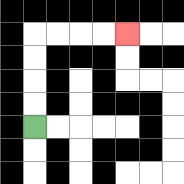{'start': '[1, 5]', 'end': '[5, 1]', 'path_directions': 'U,U,U,U,R,R,R,R', 'path_coordinates': '[[1, 5], [1, 4], [1, 3], [1, 2], [1, 1], [2, 1], [3, 1], [4, 1], [5, 1]]'}